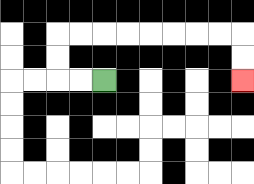{'start': '[4, 3]', 'end': '[10, 3]', 'path_directions': 'L,L,U,U,R,R,R,R,R,R,R,R,D,D', 'path_coordinates': '[[4, 3], [3, 3], [2, 3], [2, 2], [2, 1], [3, 1], [4, 1], [5, 1], [6, 1], [7, 1], [8, 1], [9, 1], [10, 1], [10, 2], [10, 3]]'}